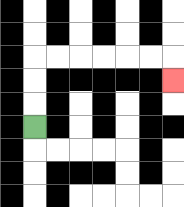{'start': '[1, 5]', 'end': '[7, 3]', 'path_directions': 'U,U,U,R,R,R,R,R,R,D', 'path_coordinates': '[[1, 5], [1, 4], [1, 3], [1, 2], [2, 2], [3, 2], [4, 2], [5, 2], [6, 2], [7, 2], [7, 3]]'}